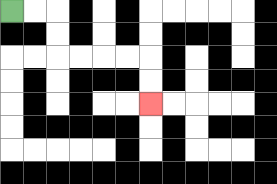{'start': '[0, 0]', 'end': '[6, 4]', 'path_directions': 'R,R,D,D,R,R,R,R,D,D', 'path_coordinates': '[[0, 0], [1, 0], [2, 0], [2, 1], [2, 2], [3, 2], [4, 2], [5, 2], [6, 2], [6, 3], [6, 4]]'}